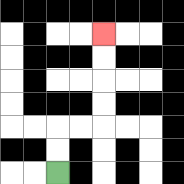{'start': '[2, 7]', 'end': '[4, 1]', 'path_directions': 'U,U,R,R,U,U,U,U', 'path_coordinates': '[[2, 7], [2, 6], [2, 5], [3, 5], [4, 5], [4, 4], [4, 3], [4, 2], [4, 1]]'}